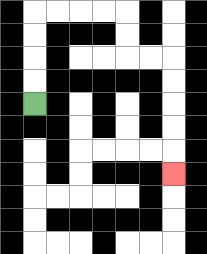{'start': '[1, 4]', 'end': '[7, 7]', 'path_directions': 'U,U,U,U,R,R,R,R,D,D,R,R,D,D,D,D,D', 'path_coordinates': '[[1, 4], [1, 3], [1, 2], [1, 1], [1, 0], [2, 0], [3, 0], [4, 0], [5, 0], [5, 1], [5, 2], [6, 2], [7, 2], [7, 3], [7, 4], [7, 5], [7, 6], [7, 7]]'}